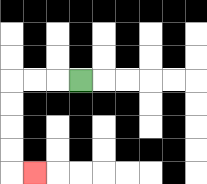{'start': '[3, 3]', 'end': '[1, 7]', 'path_directions': 'L,L,L,D,D,D,D,R', 'path_coordinates': '[[3, 3], [2, 3], [1, 3], [0, 3], [0, 4], [0, 5], [0, 6], [0, 7], [1, 7]]'}